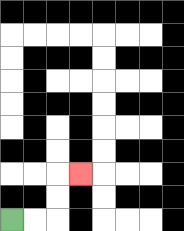{'start': '[0, 9]', 'end': '[3, 7]', 'path_directions': 'R,R,U,U,R', 'path_coordinates': '[[0, 9], [1, 9], [2, 9], [2, 8], [2, 7], [3, 7]]'}